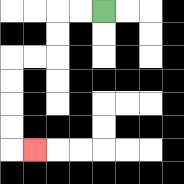{'start': '[4, 0]', 'end': '[1, 6]', 'path_directions': 'L,L,D,D,L,L,D,D,D,D,R', 'path_coordinates': '[[4, 0], [3, 0], [2, 0], [2, 1], [2, 2], [1, 2], [0, 2], [0, 3], [0, 4], [0, 5], [0, 6], [1, 6]]'}